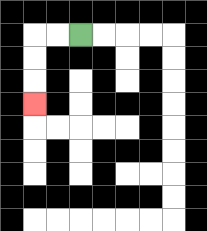{'start': '[3, 1]', 'end': '[1, 4]', 'path_directions': 'L,L,D,D,D', 'path_coordinates': '[[3, 1], [2, 1], [1, 1], [1, 2], [1, 3], [1, 4]]'}